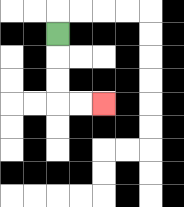{'start': '[2, 1]', 'end': '[4, 4]', 'path_directions': 'D,D,D,R,R', 'path_coordinates': '[[2, 1], [2, 2], [2, 3], [2, 4], [3, 4], [4, 4]]'}